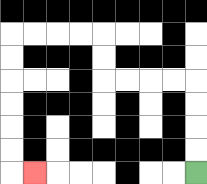{'start': '[8, 7]', 'end': '[1, 7]', 'path_directions': 'U,U,U,U,L,L,L,L,U,U,L,L,L,L,D,D,D,D,D,D,R', 'path_coordinates': '[[8, 7], [8, 6], [8, 5], [8, 4], [8, 3], [7, 3], [6, 3], [5, 3], [4, 3], [4, 2], [4, 1], [3, 1], [2, 1], [1, 1], [0, 1], [0, 2], [0, 3], [0, 4], [0, 5], [0, 6], [0, 7], [1, 7]]'}